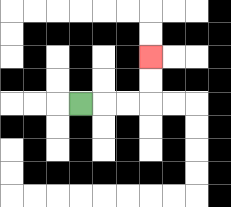{'start': '[3, 4]', 'end': '[6, 2]', 'path_directions': 'R,R,R,U,U', 'path_coordinates': '[[3, 4], [4, 4], [5, 4], [6, 4], [6, 3], [6, 2]]'}